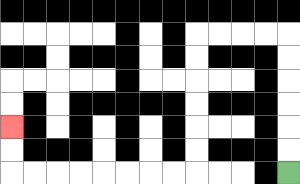{'start': '[12, 7]', 'end': '[0, 5]', 'path_directions': 'U,U,U,U,U,U,L,L,L,L,D,D,D,D,D,D,L,L,L,L,L,L,L,L,U,U', 'path_coordinates': '[[12, 7], [12, 6], [12, 5], [12, 4], [12, 3], [12, 2], [12, 1], [11, 1], [10, 1], [9, 1], [8, 1], [8, 2], [8, 3], [8, 4], [8, 5], [8, 6], [8, 7], [7, 7], [6, 7], [5, 7], [4, 7], [3, 7], [2, 7], [1, 7], [0, 7], [0, 6], [0, 5]]'}